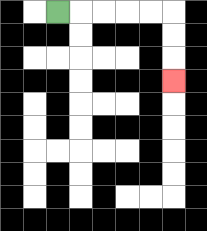{'start': '[2, 0]', 'end': '[7, 3]', 'path_directions': 'R,R,R,R,R,D,D,D', 'path_coordinates': '[[2, 0], [3, 0], [4, 0], [5, 0], [6, 0], [7, 0], [7, 1], [7, 2], [7, 3]]'}